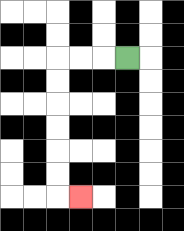{'start': '[5, 2]', 'end': '[3, 8]', 'path_directions': 'L,L,L,D,D,D,D,D,D,R', 'path_coordinates': '[[5, 2], [4, 2], [3, 2], [2, 2], [2, 3], [2, 4], [2, 5], [2, 6], [2, 7], [2, 8], [3, 8]]'}